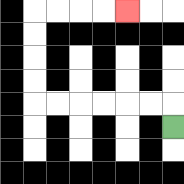{'start': '[7, 5]', 'end': '[5, 0]', 'path_directions': 'U,L,L,L,L,L,L,U,U,U,U,R,R,R,R', 'path_coordinates': '[[7, 5], [7, 4], [6, 4], [5, 4], [4, 4], [3, 4], [2, 4], [1, 4], [1, 3], [1, 2], [1, 1], [1, 0], [2, 0], [3, 0], [4, 0], [5, 0]]'}